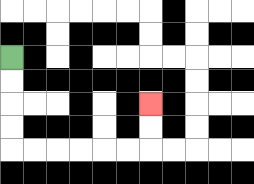{'start': '[0, 2]', 'end': '[6, 4]', 'path_directions': 'D,D,D,D,R,R,R,R,R,R,U,U', 'path_coordinates': '[[0, 2], [0, 3], [0, 4], [0, 5], [0, 6], [1, 6], [2, 6], [3, 6], [4, 6], [5, 6], [6, 6], [6, 5], [6, 4]]'}